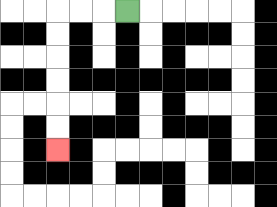{'start': '[5, 0]', 'end': '[2, 6]', 'path_directions': 'L,L,L,D,D,D,D,D,D', 'path_coordinates': '[[5, 0], [4, 0], [3, 0], [2, 0], [2, 1], [2, 2], [2, 3], [2, 4], [2, 5], [2, 6]]'}